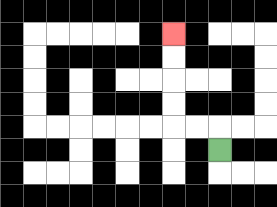{'start': '[9, 6]', 'end': '[7, 1]', 'path_directions': 'U,L,L,U,U,U,U', 'path_coordinates': '[[9, 6], [9, 5], [8, 5], [7, 5], [7, 4], [7, 3], [7, 2], [7, 1]]'}